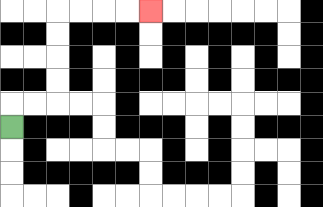{'start': '[0, 5]', 'end': '[6, 0]', 'path_directions': 'U,R,R,U,U,U,U,R,R,R,R', 'path_coordinates': '[[0, 5], [0, 4], [1, 4], [2, 4], [2, 3], [2, 2], [2, 1], [2, 0], [3, 0], [4, 0], [5, 0], [6, 0]]'}